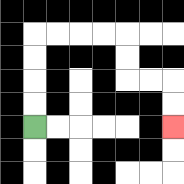{'start': '[1, 5]', 'end': '[7, 5]', 'path_directions': 'U,U,U,U,R,R,R,R,D,D,R,R,D,D', 'path_coordinates': '[[1, 5], [1, 4], [1, 3], [1, 2], [1, 1], [2, 1], [3, 1], [4, 1], [5, 1], [5, 2], [5, 3], [6, 3], [7, 3], [7, 4], [7, 5]]'}